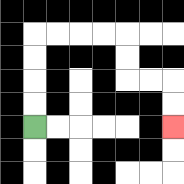{'start': '[1, 5]', 'end': '[7, 5]', 'path_directions': 'U,U,U,U,R,R,R,R,D,D,R,R,D,D', 'path_coordinates': '[[1, 5], [1, 4], [1, 3], [1, 2], [1, 1], [2, 1], [3, 1], [4, 1], [5, 1], [5, 2], [5, 3], [6, 3], [7, 3], [7, 4], [7, 5]]'}